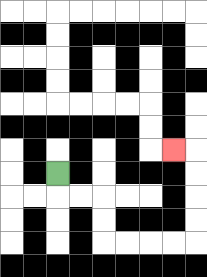{'start': '[2, 7]', 'end': '[7, 6]', 'path_directions': 'D,R,R,D,D,R,R,R,R,U,U,U,U,L', 'path_coordinates': '[[2, 7], [2, 8], [3, 8], [4, 8], [4, 9], [4, 10], [5, 10], [6, 10], [7, 10], [8, 10], [8, 9], [8, 8], [8, 7], [8, 6], [7, 6]]'}